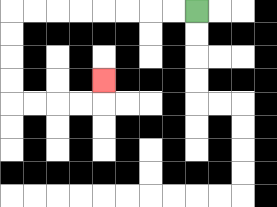{'start': '[8, 0]', 'end': '[4, 3]', 'path_directions': 'L,L,L,L,L,L,L,L,D,D,D,D,R,R,R,R,U', 'path_coordinates': '[[8, 0], [7, 0], [6, 0], [5, 0], [4, 0], [3, 0], [2, 0], [1, 0], [0, 0], [0, 1], [0, 2], [0, 3], [0, 4], [1, 4], [2, 4], [3, 4], [4, 4], [4, 3]]'}